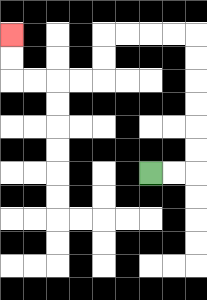{'start': '[6, 7]', 'end': '[0, 1]', 'path_directions': 'R,R,U,U,U,U,U,U,L,L,L,L,D,D,L,L,L,L,U,U', 'path_coordinates': '[[6, 7], [7, 7], [8, 7], [8, 6], [8, 5], [8, 4], [8, 3], [8, 2], [8, 1], [7, 1], [6, 1], [5, 1], [4, 1], [4, 2], [4, 3], [3, 3], [2, 3], [1, 3], [0, 3], [0, 2], [0, 1]]'}